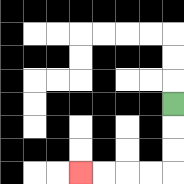{'start': '[7, 4]', 'end': '[3, 7]', 'path_directions': 'D,D,D,L,L,L,L', 'path_coordinates': '[[7, 4], [7, 5], [7, 6], [7, 7], [6, 7], [5, 7], [4, 7], [3, 7]]'}